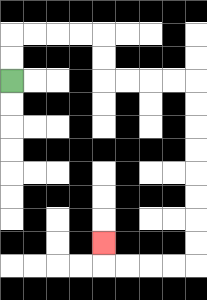{'start': '[0, 3]', 'end': '[4, 10]', 'path_directions': 'U,U,R,R,R,R,D,D,R,R,R,R,D,D,D,D,D,D,D,D,L,L,L,L,U', 'path_coordinates': '[[0, 3], [0, 2], [0, 1], [1, 1], [2, 1], [3, 1], [4, 1], [4, 2], [4, 3], [5, 3], [6, 3], [7, 3], [8, 3], [8, 4], [8, 5], [8, 6], [8, 7], [8, 8], [8, 9], [8, 10], [8, 11], [7, 11], [6, 11], [5, 11], [4, 11], [4, 10]]'}